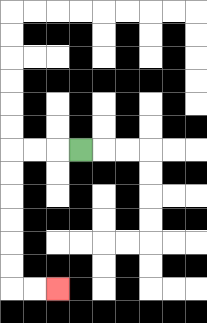{'start': '[3, 6]', 'end': '[2, 12]', 'path_directions': 'L,L,L,D,D,D,D,D,D,R,R', 'path_coordinates': '[[3, 6], [2, 6], [1, 6], [0, 6], [0, 7], [0, 8], [0, 9], [0, 10], [0, 11], [0, 12], [1, 12], [2, 12]]'}